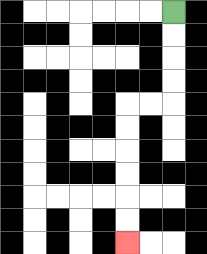{'start': '[7, 0]', 'end': '[5, 10]', 'path_directions': 'D,D,D,D,L,L,D,D,D,D,D,D', 'path_coordinates': '[[7, 0], [7, 1], [7, 2], [7, 3], [7, 4], [6, 4], [5, 4], [5, 5], [5, 6], [5, 7], [5, 8], [5, 9], [5, 10]]'}